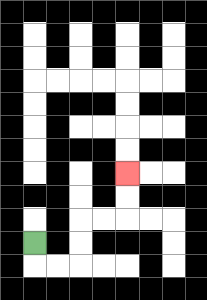{'start': '[1, 10]', 'end': '[5, 7]', 'path_directions': 'D,R,R,U,U,R,R,U,U', 'path_coordinates': '[[1, 10], [1, 11], [2, 11], [3, 11], [3, 10], [3, 9], [4, 9], [5, 9], [5, 8], [5, 7]]'}